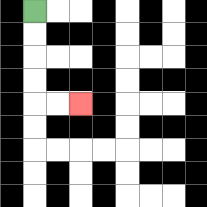{'start': '[1, 0]', 'end': '[3, 4]', 'path_directions': 'D,D,D,D,R,R', 'path_coordinates': '[[1, 0], [1, 1], [1, 2], [1, 3], [1, 4], [2, 4], [3, 4]]'}